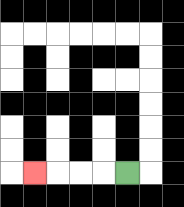{'start': '[5, 7]', 'end': '[1, 7]', 'path_directions': 'L,L,L,L', 'path_coordinates': '[[5, 7], [4, 7], [3, 7], [2, 7], [1, 7]]'}